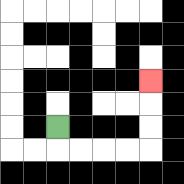{'start': '[2, 5]', 'end': '[6, 3]', 'path_directions': 'D,R,R,R,R,U,U,U', 'path_coordinates': '[[2, 5], [2, 6], [3, 6], [4, 6], [5, 6], [6, 6], [6, 5], [6, 4], [6, 3]]'}